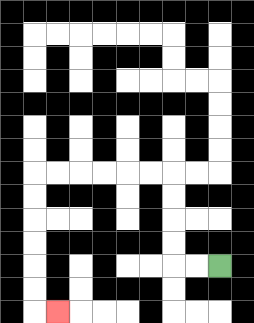{'start': '[9, 11]', 'end': '[2, 13]', 'path_directions': 'L,L,U,U,U,U,L,L,L,L,L,L,D,D,D,D,D,D,R', 'path_coordinates': '[[9, 11], [8, 11], [7, 11], [7, 10], [7, 9], [7, 8], [7, 7], [6, 7], [5, 7], [4, 7], [3, 7], [2, 7], [1, 7], [1, 8], [1, 9], [1, 10], [1, 11], [1, 12], [1, 13], [2, 13]]'}